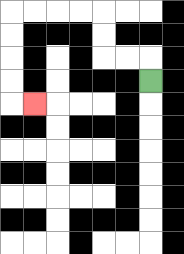{'start': '[6, 3]', 'end': '[1, 4]', 'path_directions': 'U,L,L,U,U,L,L,L,L,D,D,D,D,R', 'path_coordinates': '[[6, 3], [6, 2], [5, 2], [4, 2], [4, 1], [4, 0], [3, 0], [2, 0], [1, 0], [0, 0], [0, 1], [0, 2], [0, 3], [0, 4], [1, 4]]'}